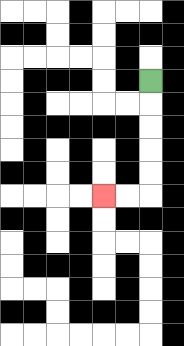{'start': '[6, 3]', 'end': '[4, 8]', 'path_directions': 'D,D,D,D,D,L,L', 'path_coordinates': '[[6, 3], [6, 4], [6, 5], [6, 6], [6, 7], [6, 8], [5, 8], [4, 8]]'}